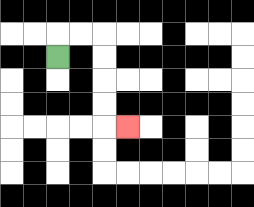{'start': '[2, 2]', 'end': '[5, 5]', 'path_directions': 'U,R,R,D,D,D,D,R', 'path_coordinates': '[[2, 2], [2, 1], [3, 1], [4, 1], [4, 2], [4, 3], [4, 4], [4, 5], [5, 5]]'}